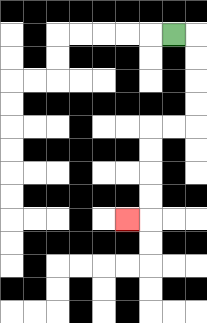{'start': '[7, 1]', 'end': '[5, 9]', 'path_directions': 'R,D,D,D,D,L,L,D,D,D,D,L', 'path_coordinates': '[[7, 1], [8, 1], [8, 2], [8, 3], [8, 4], [8, 5], [7, 5], [6, 5], [6, 6], [6, 7], [6, 8], [6, 9], [5, 9]]'}